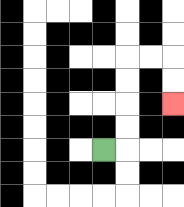{'start': '[4, 6]', 'end': '[7, 4]', 'path_directions': 'R,U,U,U,U,R,R,D,D', 'path_coordinates': '[[4, 6], [5, 6], [5, 5], [5, 4], [5, 3], [5, 2], [6, 2], [7, 2], [7, 3], [7, 4]]'}